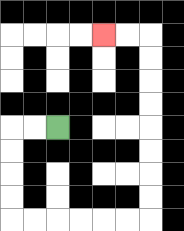{'start': '[2, 5]', 'end': '[4, 1]', 'path_directions': 'L,L,D,D,D,D,R,R,R,R,R,R,U,U,U,U,U,U,U,U,L,L', 'path_coordinates': '[[2, 5], [1, 5], [0, 5], [0, 6], [0, 7], [0, 8], [0, 9], [1, 9], [2, 9], [3, 9], [4, 9], [5, 9], [6, 9], [6, 8], [6, 7], [6, 6], [6, 5], [6, 4], [6, 3], [6, 2], [6, 1], [5, 1], [4, 1]]'}